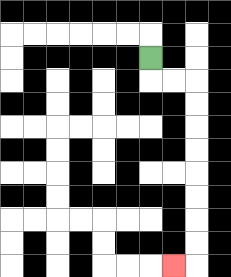{'start': '[6, 2]', 'end': '[7, 11]', 'path_directions': 'D,R,R,D,D,D,D,D,D,D,D,L', 'path_coordinates': '[[6, 2], [6, 3], [7, 3], [8, 3], [8, 4], [8, 5], [8, 6], [8, 7], [8, 8], [8, 9], [8, 10], [8, 11], [7, 11]]'}